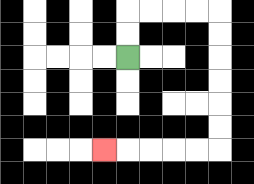{'start': '[5, 2]', 'end': '[4, 6]', 'path_directions': 'U,U,R,R,R,R,D,D,D,D,D,D,L,L,L,L,L', 'path_coordinates': '[[5, 2], [5, 1], [5, 0], [6, 0], [7, 0], [8, 0], [9, 0], [9, 1], [9, 2], [9, 3], [9, 4], [9, 5], [9, 6], [8, 6], [7, 6], [6, 6], [5, 6], [4, 6]]'}